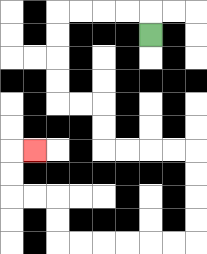{'start': '[6, 1]', 'end': '[1, 6]', 'path_directions': 'U,L,L,L,L,D,D,D,D,R,R,D,D,R,R,R,R,D,D,D,D,L,L,L,L,L,L,U,U,L,L,U,U,R', 'path_coordinates': '[[6, 1], [6, 0], [5, 0], [4, 0], [3, 0], [2, 0], [2, 1], [2, 2], [2, 3], [2, 4], [3, 4], [4, 4], [4, 5], [4, 6], [5, 6], [6, 6], [7, 6], [8, 6], [8, 7], [8, 8], [8, 9], [8, 10], [7, 10], [6, 10], [5, 10], [4, 10], [3, 10], [2, 10], [2, 9], [2, 8], [1, 8], [0, 8], [0, 7], [0, 6], [1, 6]]'}